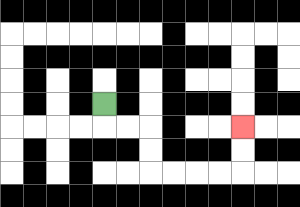{'start': '[4, 4]', 'end': '[10, 5]', 'path_directions': 'D,R,R,D,D,R,R,R,R,U,U', 'path_coordinates': '[[4, 4], [4, 5], [5, 5], [6, 5], [6, 6], [6, 7], [7, 7], [8, 7], [9, 7], [10, 7], [10, 6], [10, 5]]'}